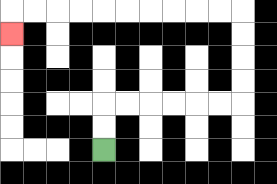{'start': '[4, 6]', 'end': '[0, 1]', 'path_directions': 'U,U,R,R,R,R,R,R,U,U,U,U,L,L,L,L,L,L,L,L,L,L,D', 'path_coordinates': '[[4, 6], [4, 5], [4, 4], [5, 4], [6, 4], [7, 4], [8, 4], [9, 4], [10, 4], [10, 3], [10, 2], [10, 1], [10, 0], [9, 0], [8, 0], [7, 0], [6, 0], [5, 0], [4, 0], [3, 0], [2, 0], [1, 0], [0, 0], [0, 1]]'}